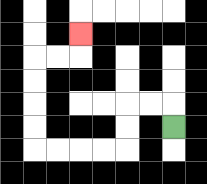{'start': '[7, 5]', 'end': '[3, 1]', 'path_directions': 'U,L,L,D,D,L,L,L,L,U,U,U,U,R,R,U', 'path_coordinates': '[[7, 5], [7, 4], [6, 4], [5, 4], [5, 5], [5, 6], [4, 6], [3, 6], [2, 6], [1, 6], [1, 5], [1, 4], [1, 3], [1, 2], [2, 2], [3, 2], [3, 1]]'}